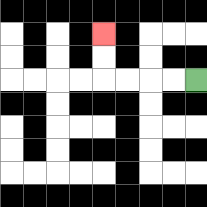{'start': '[8, 3]', 'end': '[4, 1]', 'path_directions': 'L,L,L,L,U,U', 'path_coordinates': '[[8, 3], [7, 3], [6, 3], [5, 3], [4, 3], [4, 2], [4, 1]]'}